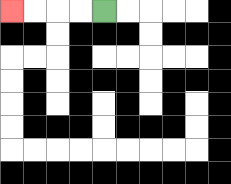{'start': '[4, 0]', 'end': '[0, 0]', 'path_directions': 'L,L,L,L', 'path_coordinates': '[[4, 0], [3, 0], [2, 0], [1, 0], [0, 0]]'}